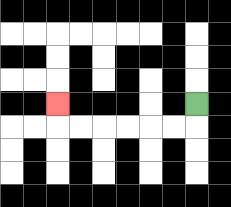{'start': '[8, 4]', 'end': '[2, 4]', 'path_directions': 'D,L,L,L,L,L,L,U', 'path_coordinates': '[[8, 4], [8, 5], [7, 5], [6, 5], [5, 5], [4, 5], [3, 5], [2, 5], [2, 4]]'}